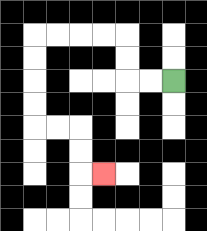{'start': '[7, 3]', 'end': '[4, 7]', 'path_directions': 'L,L,U,U,L,L,L,L,D,D,D,D,R,R,D,D,R', 'path_coordinates': '[[7, 3], [6, 3], [5, 3], [5, 2], [5, 1], [4, 1], [3, 1], [2, 1], [1, 1], [1, 2], [1, 3], [1, 4], [1, 5], [2, 5], [3, 5], [3, 6], [3, 7], [4, 7]]'}